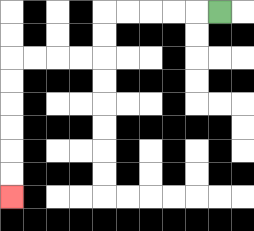{'start': '[9, 0]', 'end': '[0, 8]', 'path_directions': 'L,L,L,L,L,D,D,L,L,L,L,D,D,D,D,D,D', 'path_coordinates': '[[9, 0], [8, 0], [7, 0], [6, 0], [5, 0], [4, 0], [4, 1], [4, 2], [3, 2], [2, 2], [1, 2], [0, 2], [0, 3], [0, 4], [0, 5], [0, 6], [0, 7], [0, 8]]'}